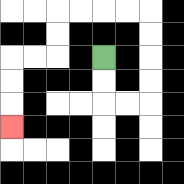{'start': '[4, 2]', 'end': '[0, 5]', 'path_directions': 'D,D,R,R,U,U,U,U,L,L,L,L,D,D,L,L,D,D,D', 'path_coordinates': '[[4, 2], [4, 3], [4, 4], [5, 4], [6, 4], [6, 3], [6, 2], [6, 1], [6, 0], [5, 0], [4, 0], [3, 0], [2, 0], [2, 1], [2, 2], [1, 2], [0, 2], [0, 3], [0, 4], [0, 5]]'}